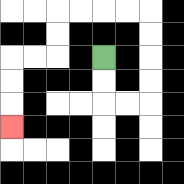{'start': '[4, 2]', 'end': '[0, 5]', 'path_directions': 'D,D,R,R,U,U,U,U,L,L,L,L,D,D,L,L,D,D,D', 'path_coordinates': '[[4, 2], [4, 3], [4, 4], [5, 4], [6, 4], [6, 3], [6, 2], [6, 1], [6, 0], [5, 0], [4, 0], [3, 0], [2, 0], [2, 1], [2, 2], [1, 2], [0, 2], [0, 3], [0, 4], [0, 5]]'}